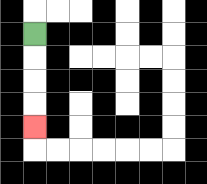{'start': '[1, 1]', 'end': '[1, 5]', 'path_directions': 'D,D,D,D', 'path_coordinates': '[[1, 1], [1, 2], [1, 3], [1, 4], [1, 5]]'}